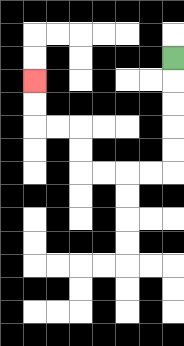{'start': '[7, 2]', 'end': '[1, 3]', 'path_directions': 'D,D,D,D,D,L,L,L,L,U,U,L,L,U,U', 'path_coordinates': '[[7, 2], [7, 3], [7, 4], [7, 5], [7, 6], [7, 7], [6, 7], [5, 7], [4, 7], [3, 7], [3, 6], [3, 5], [2, 5], [1, 5], [1, 4], [1, 3]]'}